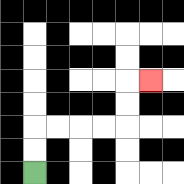{'start': '[1, 7]', 'end': '[6, 3]', 'path_directions': 'U,U,R,R,R,R,U,U,R', 'path_coordinates': '[[1, 7], [1, 6], [1, 5], [2, 5], [3, 5], [4, 5], [5, 5], [5, 4], [5, 3], [6, 3]]'}